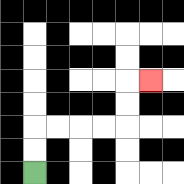{'start': '[1, 7]', 'end': '[6, 3]', 'path_directions': 'U,U,R,R,R,R,U,U,R', 'path_coordinates': '[[1, 7], [1, 6], [1, 5], [2, 5], [3, 5], [4, 5], [5, 5], [5, 4], [5, 3], [6, 3]]'}